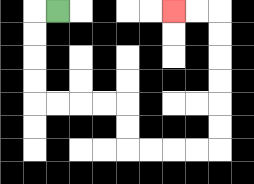{'start': '[2, 0]', 'end': '[7, 0]', 'path_directions': 'L,D,D,D,D,R,R,R,R,D,D,R,R,R,R,U,U,U,U,U,U,L,L', 'path_coordinates': '[[2, 0], [1, 0], [1, 1], [1, 2], [1, 3], [1, 4], [2, 4], [3, 4], [4, 4], [5, 4], [5, 5], [5, 6], [6, 6], [7, 6], [8, 6], [9, 6], [9, 5], [9, 4], [9, 3], [9, 2], [9, 1], [9, 0], [8, 0], [7, 0]]'}